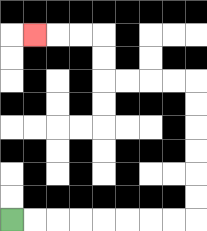{'start': '[0, 9]', 'end': '[1, 1]', 'path_directions': 'R,R,R,R,R,R,R,R,U,U,U,U,U,U,L,L,L,L,U,U,L,L,L', 'path_coordinates': '[[0, 9], [1, 9], [2, 9], [3, 9], [4, 9], [5, 9], [6, 9], [7, 9], [8, 9], [8, 8], [8, 7], [8, 6], [8, 5], [8, 4], [8, 3], [7, 3], [6, 3], [5, 3], [4, 3], [4, 2], [4, 1], [3, 1], [2, 1], [1, 1]]'}